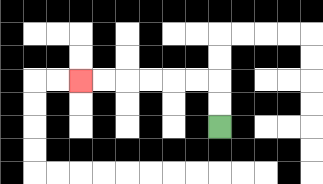{'start': '[9, 5]', 'end': '[3, 3]', 'path_directions': 'U,U,L,L,L,L,L,L', 'path_coordinates': '[[9, 5], [9, 4], [9, 3], [8, 3], [7, 3], [6, 3], [5, 3], [4, 3], [3, 3]]'}